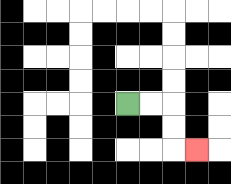{'start': '[5, 4]', 'end': '[8, 6]', 'path_directions': 'R,R,D,D,R', 'path_coordinates': '[[5, 4], [6, 4], [7, 4], [7, 5], [7, 6], [8, 6]]'}